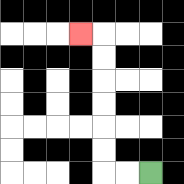{'start': '[6, 7]', 'end': '[3, 1]', 'path_directions': 'L,L,U,U,U,U,U,U,L', 'path_coordinates': '[[6, 7], [5, 7], [4, 7], [4, 6], [4, 5], [4, 4], [4, 3], [4, 2], [4, 1], [3, 1]]'}